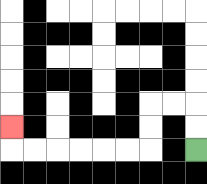{'start': '[8, 6]', 'end': '[0, 5]', 'path_directions': 'U,U,L,L,D,D,L,L,L,L,L,L,U', 'path_coordinates': '[[8, 6], [8, 5], [8, 4], [7, 4], [6, 4], [6, 5], [6, 6], [5, 6], [4, 6], [3, 6], [2, 6], [1, 6], [0, 6], [0, 5]]'}